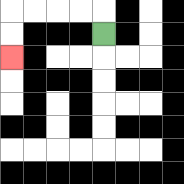{'start': '[4, 1]', 'end': '[0, 2]', 'path_directions': 'U,L,L,L,L,D,D', 'path_coordinates': '[[4, 1], [4, 0], [3, 0], [2, 0], [1, 0], [0, 0], [0, 1], [0, 2]]'}